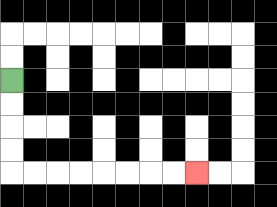{'start': '[0, 3]', 'end': '[8, 7]', 'path_directions': 'D,D,D,D,R,R,R,R,R,R,R,R', 'path_coordinates': '[[0, 3], [0, 4], [0, 5], [0, 6], [0, 7], [1, 7], [2, 7], [3, 7], [4, 7], [5, 7], [6, 7], [7, 7], [8, 7]]'}